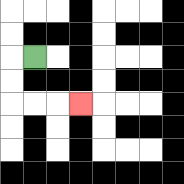{'start': '[1, 2]', 'end': '[3, 4]', 'path_directions': 'L,D,D,R,R,R', 'path_coordinates': '[[1, 2], [0, 2], [0, 3], [0, 4], [1, 4], [2, 4], [3, 4]]'}